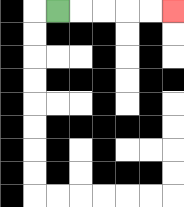{'start': '[2, 0]', 'end': '[7, 0]', 'path_directions': 'R,R,R,R,R', 'path_coordinates': '[[2, 0], [3, 0], [4, 0], [5, 0], [6, 0], [7, 0]]'}